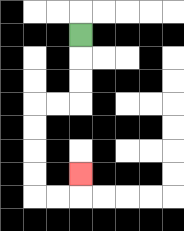{'start': '[3, 1]', 'end': '[3, 7]', 'path_directions': 'D,D,D,L,L,D,D,D,D,R,R,U', 'path_coordinates': '[[3, 1], [3, 2], [3, 3], [3, 4], [2, 4], [1, 4], [1, 5], [1, 6], [1, 7], [1, 8], [2, 8], [3, 8], [3, 7]]'}